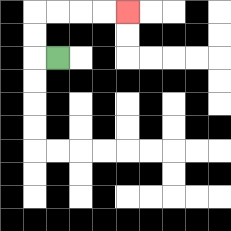{'start': '[2, 2]', 'end': '[5, 0]', 'path_directions': 'L,U,U,R,R,R,R', 'path_coordinates': '[[2, 2], [1, 2], [1, 1], [1, 0], [2, 0], [3, 0], [4, 0], [5, 0]]'}